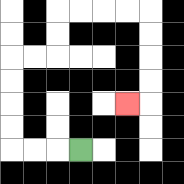{'start': '[3, 6]', 'end': '[5, 4]', 'path_directions': 'L,L,L,U,U,U,U,R,R,U,U,R,R,R,R,D,D,D,D,L', 'path_coordinates': '[[3, 6], [2, 6], [1, 6], [0, 6], [0, 5], [0, 4], [0, 3], [0, 2], [1, 2], [2, 2], [2, 1], [2, 0], [3, 0], [4, 0], [5, 0], [6, 0], [6, 1], [6, 2], [6, 3], [6, 4], [5, 4]]'}